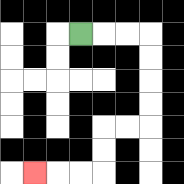{'start': '[3, 1]', 'end': '[1, 7]', 'path_directions': 'R,R,R,D,D,D,D,L,L,D,D,L,L,L', 'path_coordinates': '[[3, 1], [4, 1], [5, 1], [6, 1], [6, 2], [6, 3], [6, 4], [6, 5], [5, 5], [4, 5], [4, 6], [4, 7], [3, 7], [2, 7], [1, 7]]'}